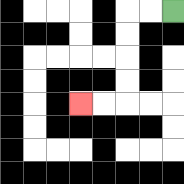{'start': '[7, 0]', 'end': '[3, 4]', 'path_directions': 'L,L,D,D,D,D,L,L', 'path_coordinates': '[[7, 0], [6, 0], [5, 0], [5, 1], [5, 2], [5, 3], [5, 4], [4, 4], [3, 4]]'}